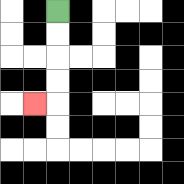{'start': '[2, 0]', 'end': '[1, 4]', 'path_directions': 'D,D,D,D,L', 'path_coordinates': '[[2, 0], [2, 1], [2, 2], [2, 3], [2, 4], [1, 4]]'}